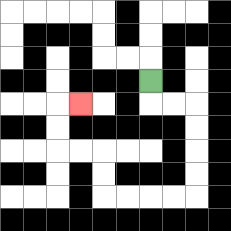{'start': '[6, 3]', 'end': '[3, 4]', 'path_directions': 'D,R,R,D,D,D,D,L,L,L,L,U,U,L,L,U,U,R', 'path_coordinates': '[[6, 3], [6, 4], [7, 4], [8, 4], [8, 5], [8, 6], [8, 7], [8, 8], [7, 8], [6, 8], [5, 8], [4, 8], [4, 7], [4, 6], [3, 6], [2, 6], [2, 5], [2, 4], [3, 4]]'}